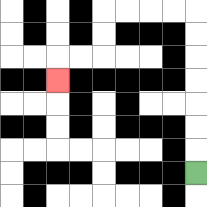{'start': '[8, 7]', 'end': '[2, 3]', 'path_directions': 'U,U,U,U,U,U,U,L,L,L,L,D,D,L,L,D', 'path_coordinates': '[[8, 7], [8, 6], [8, 5], [8, 4], [8, 3], [8, 2], [8, 1], [8, 0], [7, 0], [6, 0], [5, 0], [4, 0], [4, 1], [4, 2], [3, 2], [2, 2], [2, 3]]'}